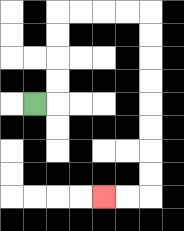{'start': '[1, 4]', 'end': '[4, 8]', 'path_directions': 'R,U,U,U,U,R,R,R,R,D,D,D,D,D,D,D,D,L,L', 'path_coordinates': '[[1, 4], [2, 4], [2, 3], [2, 2], [2, 1], [2, 0], [3, 0], [4, 0], [5, 0], [6, 0], [6, 1], [6, 2], [6, 3], [6, 4], [6, 5], [6, 6], [6, 7], [6, 8], [5, 8], [4, 8]]'}